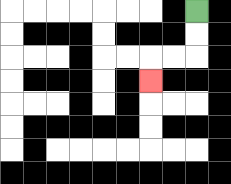{'start': '[8, 0]', 'end': '[6, 3]', 'path_directions': 'D,D,L,L,D', 'path_coordinates': '[[8, 0], [8, 1], [8, 2], [7, 2], [6, 2], [6, 3]]'}